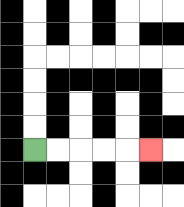{'start': '[1, 6]', 'end': '[6, 6]', 'path_directions': 'R,R,R,R,R', 'path_coordinates': '[[1, 6], [2, 6], [3, 6], [4, 6], [5, 6], [6, 6]]'}